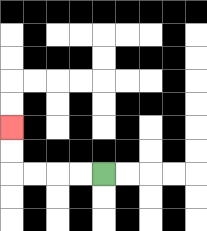{'start': '[4, 7]', 'end': '[0, 5]', 'path_directions': 'L,L,L,L,U,U', 'path_coordinates': '[[4, 7], [3, 7], [2, 7], [1, 7], [0, 7], [0, 6], [0, 5]]'}